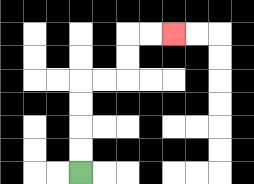{'start': '[3, 7]', 'end': '[7, 1]', 'path_directions': 'U,U,U,U,R,R,U,U,R,R', 'path_coordinates': '[[3, 7], [3, 6], [3, 5], [3, 4], [3, 3], [4, 3], [5, 3], [5, 2], [5, 1], [6, 1], [7, 1]]'}